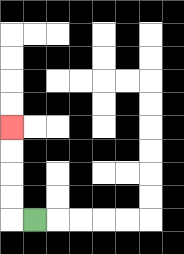{'start': '[1, 9]', 'end': '[0, 5]', 'path_directions': 'L,U,U,U,U', 'path_coordinates': '[[1, 9], [0, 9], [0, 8], [0, 7], [0, 6], [0, 5]]'}